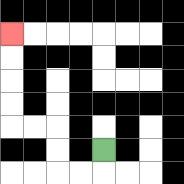{'start': '[4, 6]', 'end': '[0, 1]', 'path_directions': 'D,L,L,U,U,L,L,U,U,U,U', 'path_coordinates': '[[4, 6], [4, 7], [3, 7], [2, 7], [2, 6], [2, 5], [1, 5], [0, 5], [0, 4], [0, 3], [0, 2], [0, 1]]'}